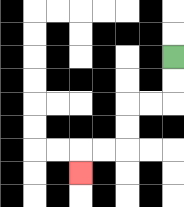{'start': '[7, 2]', 'end': '[3, 7]', 'path_directions': 'D,D,L,L,D,D,L,L,D', 'path_coordinates': '[[7, 2], [7, 3], [7, 4], [6, 4], [5, 4], [5, 5], [5, 6], [4, 6], [3, 6], [3, 7]]'}